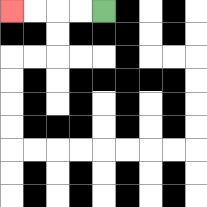{'start': '[4, 0]', 'end': '[0, 0]', 'path_directions': 'L,L,L,L', 'path_coordinates': '[[4, 0], [3, 0], [2, 0], [1, 0], [0, 0]]'}